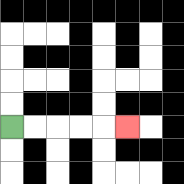{'start': '[0, 5]', 'end': '[5, 5]', 'path_directions': 'R,R,R,R,R', 'path_coordinates': '[[0, 5], [1, 5], [2, 5], [3, 5], [4, 5], [5, 5]]'}